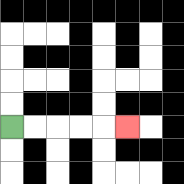{'start': '[0, 5]', 'end': '[5, 5]', 'path_directions': 'R,R,R,R,R', 'path_coordinates': '[[0, 5], [1, 5], [2, 5], [3, 5], [4, 5], [5, 5]]'}